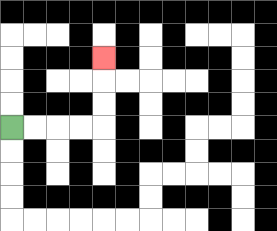{'start': '[0, 5]', 'end': '[4, 2]', 'path_directions': 'R,R,R,R,U,U,U', 'path_coordinates': '[[0, 5], [1, 5], [2, 5], [3, 5], [4, 5], [4, 4], [4, 3], [4, 2]]'}